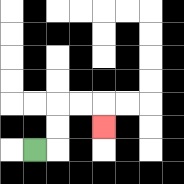{'start': '[1, 6]', 'end': '[4, 5]', 'path_directions': 'R,U,U,R,R,D', 'path_coordinates': '[[1, 6], [2, 6], [2, 5], [2, 4], [3, 4], [4, 4], [4, 5]]'}